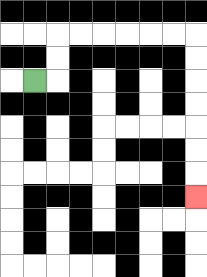{'start': '[1, 3]', 'end': '[8, 8]', 'path_directions': 'R,U,U,R,R,R,R,R,R,D,D,D,D,D,D,D', 'path_coordinates': '[[1, 3], [2, 3], [2, 2], [2, 1], [3, 1], [4, 1], [5, 1], [6, 1], [7, 1], [8, 1], [8, 2], [8, 3], [8, 4], [8, 5], [8, 6], [8, 7], [8, 8]]'}